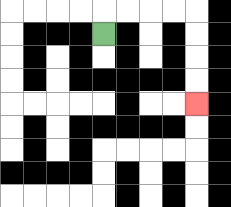{'start': '[4, 1]', 'end': '[8, 4]', 'path_directions': 'U,R,R,R,R,D,D,D,D', 'path_coordinates': '[[4, 1], [4, 0], [5, 0], [6, 0], [7, 0], [8, 0], [8, 1], [8, 2], [8, 3], [8, 4]]'}